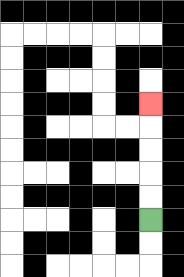{'start': '[6, 9]', 'end': '[6, 4]', 'path_directions': 'U,U,U,U,U', 'path_coordinates': '[[6, 9], [6, 8], [6, 7], [6, 6], [6, 5], [6, 4]]'}